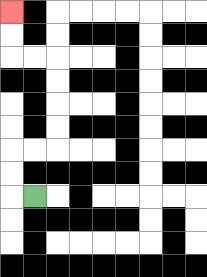{'start': '[1, 8]', 'end': '[0, 0]', 'path_directions': 'L,U,U,R,R,U,U,U,U,L,L,U,U', 'path_coordinates': '[[1, 8], [0, 8], [0, 7], [0, 6], [1, 6], [2, 6], [2, 5], [2, 4], [2, 3], [2, 2], [1, 2], [0, 2], [0, 1], [0, 0]]'}